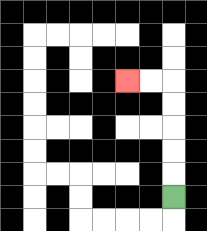{'start': '[7, 8]', 'end': '[5, 3]', 'path_directions': 'U,U,U,U,U,L,L', 'path_coordinates': '[[7, 8], [7, 7], [7, 6], [7, 5], [7, 4], [7, 3], [6, 3], [5, 3]]'}